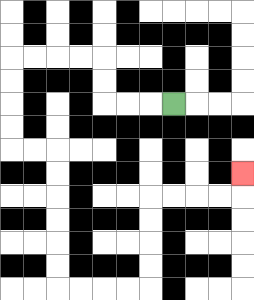{'start': '[7, 4]', 'end': '[10, 7]', 'path_directions': 'L,L,L,U,U,L,L,L,L,D,D,D,D,R,R,D,D,D,D,D,D,R,R,R,R,U,U,U,U,R,R,R,R,U', 'path_coordinates': '[[7, 4], [6, 4], [5, 4], [4, 4], [4, 3], [4, 2], [3, 2], [2, 2], [1, 2], [0, 2], [0, 3], [0, 4], [0, 5], [0, 6], [1, 6], [2, 6], [2, 7], [2, 8], [2, 9], [2, 10], [2, 11], [2, 12], [3, 12], [4, 12], [5, 12], [6, 12], [6, 11], [6, 10], [6, 9], [6, 8], [7, 8], [8, 8], [9, 8], [10, 8], [10, 7]]'}